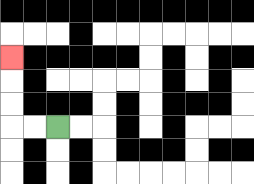{'start': '[2, 5]', 'end': '[0, 2]', 'path_directions': 'L,L,U,U,U', 'path_coordinates': '[[2, 5], [1, 5], [0, 5], [0, 4], [0, 3], [0, 2]]'}